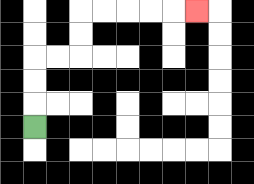{'start': '[1, 5]', 'end': '[8, 0]', 'path_directions': 'U,U,U,R,R,U,U,R,R,R,R,R', 'path_coordinates': '[[1, 5], [1, 4], [1, 3], [1, 2], [2, 2], [3, 2], [3, 1], [3, 0], [4, 0], [5, 0], [6, 0], [7, 0], [8, 0]]'}